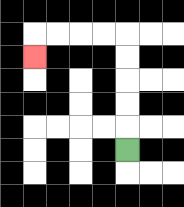{'start': '[5, 6]', 'end': '[1, 2]', 'path_directions': 'U,U,U,U,U,L,L,L,L,D', 'path_coordinates': '[[5, 6], [5, 5], [5, 4], [5, 3], [5, 2], [5, 1], [4, 1], [3, 1], [2, 1], [1, 1], [1, 2]]'}